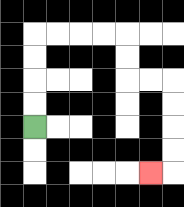{'start': '[1, 5]', 'end': '[6, 7]', 'path_directions': 'U,U,U,U,R,R,R,R,D,D,R,R,D,D,D,D,L', 'path_coordinates': '[[1, 5], [1, 4], [1, 3], [1, 2], [1, 1], [2, 1], [3, 1], [4, 1], [5, 1], [5, 2], [5, 3], [6, 3], [7, 3], [7, 4], [7, 5], [7, 6], [7, 7], [6, 7]]'}